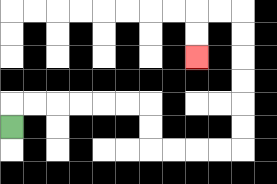{'start': '[0, 5]', 'end': '[8, 2]', 'path_directions': 'U,R,R,R,R,R,R,D,D,R,R,R,R,U,U,U,U,U,U,L,L,D,D', 'path_coordinates': '[[0, 5], [0, 4], [1, 4], [2, 4], [3, 4], [4, 4], [5, 4], [6, 4], [6, 5], [6, 6], [7, 6], [8, 6], [9, 6], [10, 6], [10, 5], [10, 4], [10, 3], [10, 2], [10, 1], [10, 0], [9, 0], [8, 0], [8, 1], [8, 2]]'}